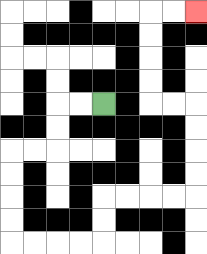{'start': '[4, 4]', 'end': '[8, 0]', 'path_directions': 'L,L,D,D,L,L,D,D,D,D,R,R,R,R,U,U,R,R,R,R,U,U,U,U,L,L,U,U,U,U,R,R', 'path_coordinates': '[[4, 4], [3, 4], [2, 4], [2, 5], [2, 6], [1, 6], [0, 6], [0, 7], [0, 8], [0, 9], [0, 10], [1, 10], [2, 10], [3, 10], [4, 10], [4, 9], [4, 8], [5, 8], [6, 8], [7, 8], [8, 8], [8, 7], [8, 6], [8, 5], [8, 4], [7, 4], [6, 4], [6, 3], [6, 2], [6, 1], [6, 0], [7, 0], [8, 0]]'}